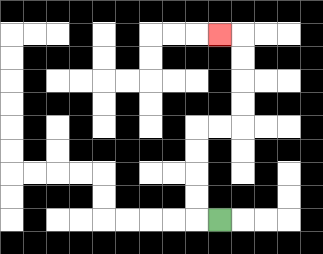{'start': '[9, 9]', 'end': '[9, 1]', 'path_directions': 'L,U,U,U,U,R,R,U,U,U,U,L', 'path_coordinates': '[[9, 9], [8, 9], [8, 8], [8, 7], [8, 6], [8, 5], [9, 5], [10, 5], [10, 4], [10, 3], [10, 2], [10, 1], [9, 1]]'}